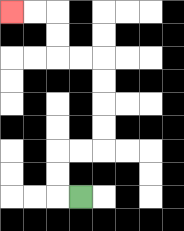{'start': '[3, 8]', 'end': '[0, 0]', 'path_directions': 'L,U,U,R,R,U,U,U,U,L,L,U,U,L,L', 'path_coordinates': '[[3, 8], [2, 8], [2, 7], [2, 6], [3, 6], [4, 6], [4, 5], [4, 4], [4, 3], [4, 2], [3, 2], [2, 2], [2, 1], [2, 0], [1, 0], [0, 0]]'}